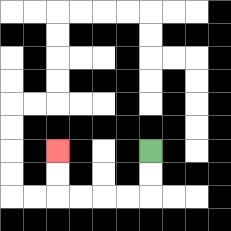{'start': '[6, 6]', 'end': '[2, 6]', 'path_directions': 'D,D,L,L,L,L,U,U', 'path_coordinates': '[[6, 6], [6, 7], [6, 8], [5, 8], [4, 8], [3, 8], [2, 8], [2, 7], [2, 6]]'}